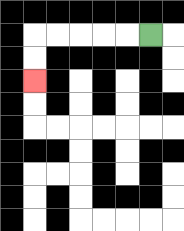{'start': '[6, 1]', 'end': '[1, 3]', 'path_directions': 'L,L,L,L,L,D,D', 'path_coordinates': '[[6, 1], [5, 1], [4, 1], [3, 1], [2, 1], [1, 1], [1, 2], [1, 3]]'}